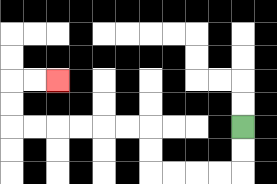{'start': '[10, 5]', 'end': '[2, 3]', 'path_directions': 'D,D,L,L,L,L,U,U,L,L,L,L,L,L,U,U,R,R', 'path_coordinates': '[[10, 5], [10, 6], [10, 7], [9, 7], [8, 7], [7, 7], [6, 7], [6, 6], [6, 5], [5, 5], [4, 5], [3, 5], [2, 5], [1, 5], [0, 5], [0, 4], [0, 3], [1, 3], [2, 3]]'}